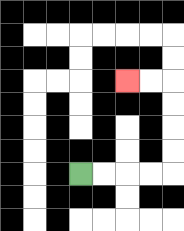{'start': '[3, 7]', 'end': '[5, 3]', 'path_directions': 'R,R,R,R,U,U,U,U,L,L', 'path_coordinates': '[[3, 7], [4, 7], [5, 7], [6, 7], [7, 7], [7, 6], [7, 5], [7, 4], [7, 3], [6, 3], [5, 3]]'}